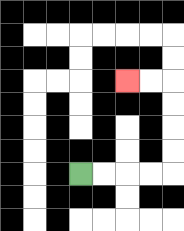{'start': '[3, 7]', 'end': '[5, 3]', 'path_directions': 'R,R,R,R,U,U,U,U,L,L', 'path_coordinates': '[[3, 7], [4, 7], [5, 7], [6, 7], [7, 7], [7, 6], [7, 5], [7, 4], [7, 3], [6, 3], [5, 3]]'}